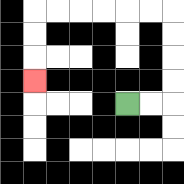{'start': '[5, 4]', 'end': '[1, 3]', 'path_directions': 'R,R,U,U,U,U,L,L,L,L,L,L,D,D,D', 'path_coordinates': '[[5, 4], [6, 4], [7, 4], [7, 3], [7, 2], [7, 1], [7, 0], [6, 0], [5, 0], [4, 0], [3, 0], [2, 0], [1, 0], [1, 1], [1, 2], [1, 3]]'}